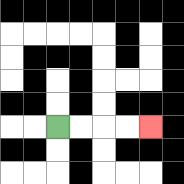{'start': '[2, 5]', 'end': '[6, 5]', 'path_directions': 'R,R,R,R', 'path_coordinates': '[[2, 5], [3, 5], [4, 5], [5, 5], [6, 5]]'}